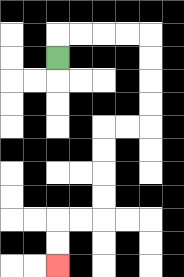{'start': '[2, 2]', 'end': '[2, 11]', 'path_directions': 'U,R,R,R,R,D,D,D,D,L,L,D,D,D,D,L,L,D,D', 'path_coordinates': '[[2, 2], [2, 1], [3, 1], [4, 1], [5, 1], [6, 1], [6, 2], [6, 3], [6, 4], [6, 5], [5, 5], [4, 5], [4, 6], [4, 7], [4, 8], [4, 9], [3, 9], [2, 9], [2, 10], [2, 11]]'}